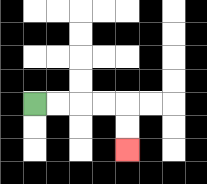{'start': '[1, 4]', 'end': '[5, 6]', 'path_directions': 'R,R,R,R,D,D', 'path_coordinates': '[[1, 4], [2, 4], [3, 4], [4, 4], [5, 4], [5, 5], [5, 6]]'}